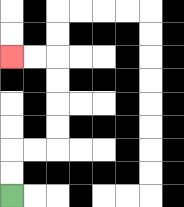{'start': '[0, 8]', 'end': '[0, 2]', 'path_directions': 'U,U,R,R,U,U,U,U,L,L', 'path_coordinates': '[[0, 8], [0, 7], [0, 6], [1, 6], [2, 6], [2, 5], [2, 4], [2, 3], [2, 2], [1, 2], [0, 2]]'}